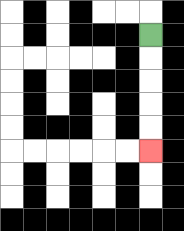{'start': '[6, 1]', 'end': '[6, 6]', 'path_directions': 'D,D,D,D,D', 'path_coordinates': '[[6, 1], [6, 2], [6, 3], [6, 4], [6, 5], [6, 6]]'}